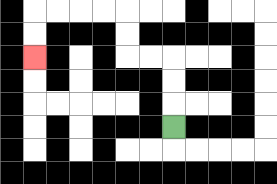{'start': '[7, 5]', 'end': '[1, 2]', 'path_directions': 'U,U,U,L,L,U,U,L,L,L,L,D,D', 'path_coordinates': '[[7, 5], [7, 4], [7, 3], [7, 2], [6, 2], [5, 2], [5, 1], [5, 0], [4, 0], [3, 0], [2, 0], [1, 0], [1, 1], [1, 2]]'}